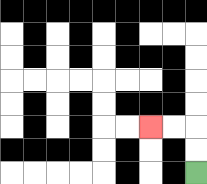{'start': '[8, 7]', 'end': '[6, 5]', 'path_directions': 'U,U,L,L', 'path_coordinates': '[[8, 7], [8, 6], [8, 5], [7, 5], [6, 5]]'}